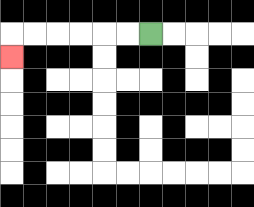{'start': '[6, 1]', 'end': '[0, 2]', 'path_directions': 'L,L,L,L,L,L,D', 'path_coordinates': '[[6, 1], [5, 1], [4, 1], [3, 1], [2, 1], [1, 1], [0, 1], [0, 2]]'}